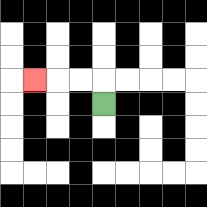{'start': '[4, 4]', 'end': '[1, 3]', 'path_directions': 'U,L,L,L', 'path_coordinates': '[[4, 4], [4, 3], [3, 3], [2, 3], [1, 3]]'}